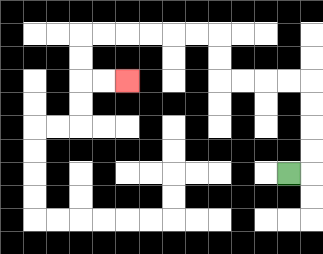{'start': '[12, 7]', 'end': '[5, 3]', 'path_directions': 'R,U,U,U,U,L,L,L,L,U,U,L,L,L,L,L,L,D,D,R,R', 'path_coordinates': '[[12, 7], [13, 7], [13, 6], [13, 5], [13, 4], [13, 3], [12, 3], [11, 3], [10, 3], [9, 3], [9, 2], [9, 1], [8, 1], [7, 1], [6, 1], [5, 1], [4, 1], [3, 1], [3, 2], [3, 3], [4, 3], [5, 3]]'}